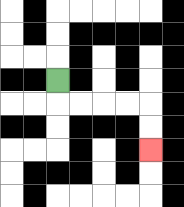{'start': '[2, 3]', 'end': '[6, 6]', 'path_directions': 'D,R,R,R,R,D,D', 'path_coordinates': '[[2, 3], [2, 4], [3, 4], [4, 4], [5, 4], [6, 4], [6, 5], [6, 6]]'}